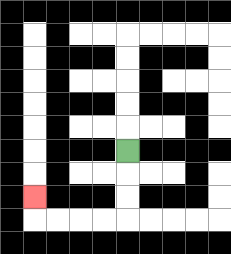{'start': '[5, 6]', 'end': '[1, 8]', 'path_directions': 'D,D,D,L,L,L,L,U', 'path_coordinates': '[[5, 6], [5, 7], [5, 8], [5, 9], [4, 9], [3, 9], [2, 9], [1, 9], [1, 8]]'}